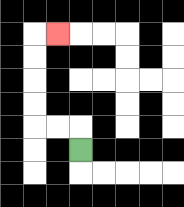{'start': '[3, 6]', 'end': '[2, 1]', 'path_directions': 'U,L,L,U,U,U,U,R', 'path_coordinates': '[[3, 6], [3, 5], [2, 5], [1, 5], [1, 4], [1, 3], [1, 2], [1, 1], [2, 1]]'}